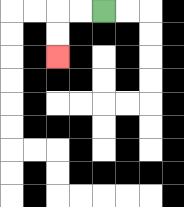{'start': '[4, 0]', 'end': '[2, 2]', 'path_directions': 'L,L,D,D', 'path_coordinates': '[[4, 0], [3, 0], [2, 0], [2, 1], [2, 2]]'}